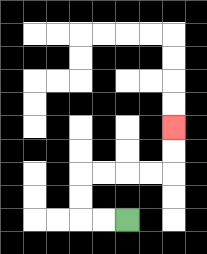{'start': '[5, 9]', 'end': '[7, 5]', 'path_directions': 'L,L,U,U,R,R,R,R,U,U', 'path_coordinates': '[[5, 9], [4, 9], [3, 9], [3, 8], [3, 7], [4, 7], [5, 7], [6, 7], [7, 7], [7, 6], [7, 5]]'}